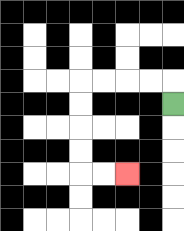{'start': '[7, 4]', 'end': '[5, 7]', 'path_directions': 'U,L,L,L,L,D,D,D,D,R,R', 'path_coordinates': '[[7, 4], [7, 3], [6, 3], [5, 3], [4, 3], [3, 3], [3, 4], [3, 5], [3, 6], [3, 7], [4, 7], [5, 7]]'}